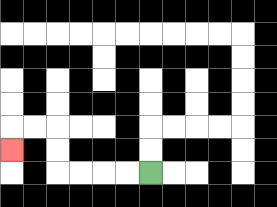{'start': '[6, 7]', 'end': '[0, 6]', 'path_directions': 'L,L,L,L,U,U,L,L,D', 'path_coordinates': '[[6, 7], [5, 7], [4, 7], [3, 7], [2, 7], [2, 6], [2, 5], [1, 5], [0, 5], [0, 6]]'}